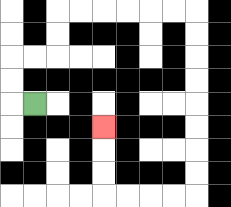{'start': '[1, 4]', 'end': '[4, 5]', 'path_directions': 'L,U,U,R,R,U,U,R,R,R,R,R,R,D,D,D,D,D,D,D,D,L,L,L,L,U,U,U', 'path_coordinates': '[[1, 4], [0, 4], [0, 3], [0, 2], [1, 2], [2, 2], [2, 1], [2, 0], [3, 0], [4, 0], [5, 0], [6, 0], [7, 0], [8, 0], [8, 1], [8, 2], [8, 3], [8, 4], [8, 5], [8, 6], [8, 7], [8, 8], [7, 8], [6, 8], [5, 8], [4, 8], [4, 7], [4, 6], [4, 5]]'}